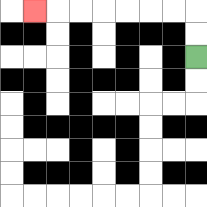{'start': '[8, 2]', 'end': '[1, 0]', 'path_directions': 'U,U,L,L,L,L,L,L,L', 'path_coordinates': '[[8, 2], [8, 1], [8, 0], [7, 0], [6, 0], [5, 0], [4, 0], [3, 0], [2, 0], [1, 0]]'}